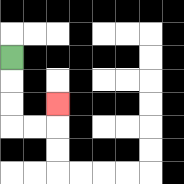{'start': '[0, 2]', 'end': '[2, 4]', 'path_directions': 'D,D,D,R,R,U', 'path_coordinates': '[[0, 2], [0, 3], [0, 4], [0, 5], [1, 5], [2, 5], [2, 4]]'}